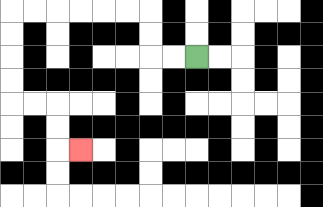{'start': '[8, 2]', 'end': '[3, 6]', 'path_directions': 'L,L,U,U,L,L,L,L,L,L,D,D,D,D,R,R,D,D,R', 'path_coordinates': '[[8, 2], [7, 2], [6, 2], [6, 1], [6, 0], [5, 0], [4, 0], [3, 0], [2, 0], [1, 0], [0, 0], [0, 1], [0, 2], [0, 3], [0, 4], [1, 4], [2, 4], [2, 5], [2, 6], [3, 6]]'}